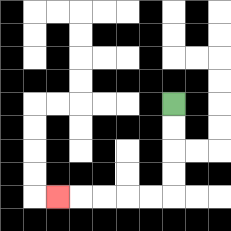{'start': '[7, 4]', 'end': '[2, 8]', 'path_directions': 'D,D,D,D,L,L,L,L,L', 'path_coordinates': '[[7, 4], [7, 5], [7, 6], [7, 7], [7, 8], [6, 8], [5, 8], [4, 8], [3, 8], [2, 8]]'}